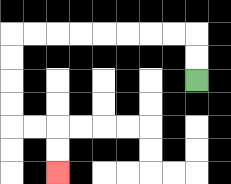{'start': '[8, 3]', 'end': '[2, 7]', 'path_directions': 'U,U,L,L,L,L,L,L,L,L,D,D,D,D,R,R,D,D', 'path_coordinates': '[[8, 3], [8, 2], [8, 1], [7, 1], [6, 1], [5, 1], [4, 1], [3, 1], [2, 1], [1, 1], [0, 1], [0, 2], [0, 3], [0, 4], [0, 5], [1, 5], [2, 5], [2, 6], [2, 7]]'}